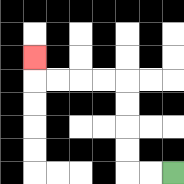{'start': '[7, 7]', 'end': '[1, 2]', 'path_directions': 'L,L,U,U,U,U,L,L,L,L,U', 'path_coordinates': '[[7, 7], [6, 7], [5, 7], [5, 6], [5, 5], [5, 4], [5, 3], [4, 3], [3, 3], [2, 3], [1, 3], [1, 2]]'}